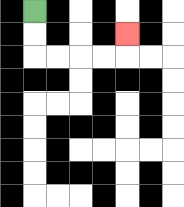{'start': '[1, 0]', 'end': '[5, 1]', 'path_directions': 'D,D,R,R,R,R,U', 'path_coordinates': '[[1, 0], [1, 1], [1, 2], [2, 2], [3, 2], [4, 2], [5, 2], [5, 1]]'}